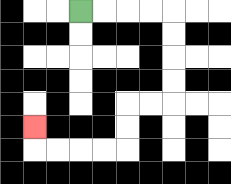{'start': '[3, 0]', 'end': '[1, 5]', 'path_directions': 'R,R,R,R,D,D,D,D,L,L,D,D,L,L,L,L,U', 'path_coordinates': '[[3, 0], [4, 0], [5, 0], [6, 0], [7, 0], [7, 1], [7, 2], [7, 3], [7, 4], [6, 4], [5, 4], [5, 5], [5, 6], [4, 6], [3, 6], [2, 6], [1, 6], [1, 5]]'}